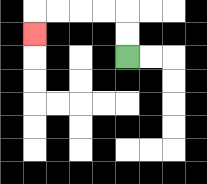{'start': '[5, 2]', 'end': '[1, 1]', 'path_directions': 'U,U,L,L,L,L,D', 'path_coordinates': '[[5, 2], [5, 1], [5, 0], [4, 0], [3, 0], [2, 0], [1, 0], [1, 1]]'}